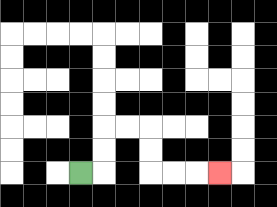{'start': '[3, 7]', 'end': '[9, 7]', 'path_directions': 'R,U,U,R,R,D,D,R,R,R', 'path_coordinates': '[[3, 7], [4, 7], [4, 6], [4, 5], [5, 5], [6, 5], [6, 6], [6, 7], [7, 7], [8, 7], [9, 7]]'}